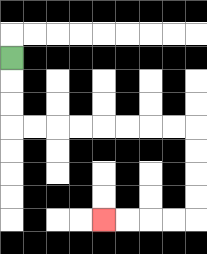{'start': '[0, 2]', 'end': '[4, 9]', 'path_directions': 'D,D,D,R,R,R,R,R,R,R,R,D,D,D,D,L,L,L,L', 'path_coordinates': '[[0, 2], [0, 3], [0, 4], [0, 5], [1, 5], [2, 5], [3, 5], [4, 5], [5, 5], [6, 5], [7, 5], [8, 5], [8, 6], [8, 7], [8, 8], [8, 9], [7, 9], [6, 9], [5, 9], [4, 9]]'}